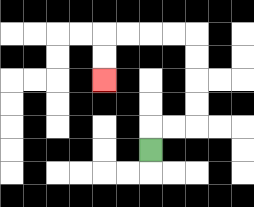{'start': '[6, 6]', 'end': '[4, 3]', 'path_directions': 'U,R,R,U,U,U,U,L,L,L,L,D,D', 'path_coordinates': '[[6, 6], [6, 5], [7, 5], [8, 5], [8, 4], [8, 3], [8, 2], [8, 1], [7, 1], [6, 1], [5, 1], [4, 1], [4, 2], [4, 3]]'}